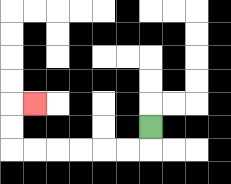{'start': '[6, 5]', 'end': '[1, 4]', 'path_directions': 'D,L,L,L,L,L,L,U,U,R', 'path_coordinates': '[[6, 5], [6, 6], [5, 6], [4, 6], [3, 6], [2, 6], [1, 6], [0, 6], [0, 5], [0, 4], [1, 4]]'}